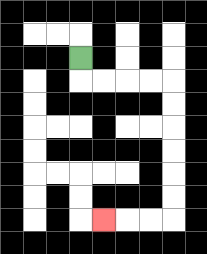{'start': '[3, 2]', 'end': '[4, 9]', 'path_directions': 'D,R,R,R,R,D,D,D,D,D,D,L,L,L', 'path_coordinates': '[[3, 2], [3, 3], [4, 3], [5, 3], [6, 3], [7, 3], [7, 4], [7, 5], [7, 6], [7, 7], [7, 8], [7, 9], [6, 9], [5, 9], [4, 9]]'}